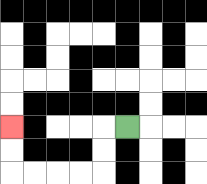{'start': '[5, 5]', 'end': '[0, 5]', 'path_directions': 'L,D,D,L,L,L,L,U,U', 'path_coordinates': '[[5, 5], [4, 5], [4, 6], [4, 7], [3, 7], [2, 7], [1, 7], [0, 7], [0, 6], [0, 5]]'}